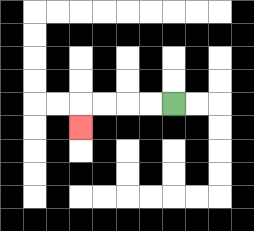{'start': '[7, 4]', 'end': '[3, 5]', 'path_directions': 'L,L,L,L,D', 'path_coordinates': '[[7, 4], [6, 4], [5, 4], [4, 4], [3, 4], [3, 5]]'}